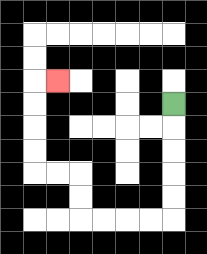{'start': '[7, 4]', 'end': '[2, 3]', 'path_directions': 'D,D,D,D,D,L,L,L,L,U,U,L,L,U,U,U,U,R', 'path_coordinates': '[[7, 4], [7, 5], [7, 6], [7, 7], [7, 8], [7, 9], [6, 9], [5, 9], [4, 9], [3, 9], [3, 8], [3, 7], [2, 7], [1, 7], [1, 6], [1, 5], [1, 4], [1, 3], [2, 3]]'}